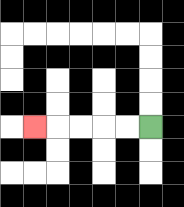{'start': '[6, 5]', 'end': '[1, 5]', 'path_directions': 'L,L,L,L,L', 'path_coordinates': '[[6, 5], [5, 5], [4, 5], [3, 5], [2, 5], [1, 5]]'}